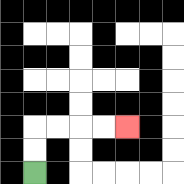{'start': '[1, 7]', 'end': '[5, 5]', 'path_directions': 'U,U,R,R,R,R', 'path_coordinates': '[[1, 7], [1, 6], [1, 5], [2, 5], [3, 5], [4, 5], [5, 5]]'}